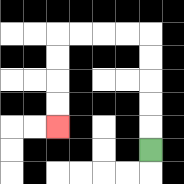{'start': '[6, 6]', 'end': '[2, 5]', 'path_directions': 'U,U,U,U,U,L,L,L,L,D,D,D,D', 'path_coordinates': '[[6, 6], [6, 5], [6, 4], [6, 3], [6, 2], [6, 1], [5, 1], [4, 1], [3, 1], [2, 1], [2, 2], [2, 3], [2, 4], [2, 5]]'}